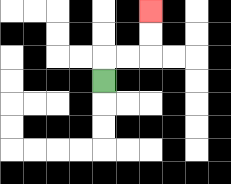{'start': '[4, 3]', 'end': '[6, 0]', 'path_directions': 'U,R,R,U,U', 'path_coordinates': '[[4, 3], [4, 2], [5, 2], [6, 2], [6, 1], [6, 0]]'}